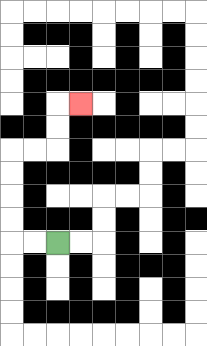{'start': '[2, 10]', 'end': '[3, 4]', 'path_directions': 'L,L,U,U,U,U,R,R,U,U,R', 'path_coordinates': '[[2, 10], [1, 10], [0, 10], [0, 9], [0, 8], [0, 7], [0, 6], [1, 6], [2, 6], [2, 5], [2, 4], [3, 4]]'}